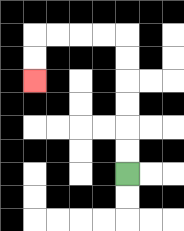{'start': '[5, 7]', 'end': '[1, 3]', 'path_directions': 'U,U,U,U,U,U,L,L,L,L,D,D', 'path_coordinates': '[[5, 7], [5, 6], [5, 5], [5, 4], [5, 3], [5, 2], [5, 1], [4, 1], [3, 1], [2, 1], [1, 1], [1, 2], [1, 3]]'}